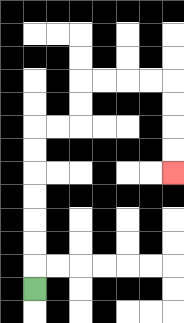{'start': '[1, 12]', 'end': '[7, 7]', 'path_directions': 'U,U,U,U,U,U,U,R,R,U,U,R,R,R,R,D,D,D,D', 'path_coordinates': '[[1, 12], [1, 11], [1, 10], [1, 9], [1, 8], [1, 7], [1, 6], [1, 5], [2, 5], [3, 5], [3, 4], [3, 3], [4, 3], [5, 3], [6, 3], [7, 3], [7, 4], [7, 5], [7, 6], [7, 7]]'}